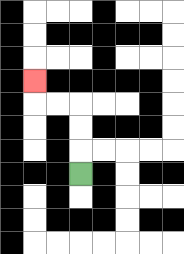{'start': '[3, 7]', 'end': '[1, 3]', 'path_directions': 'U,U,U,L,L,U', 'path_coordinates': '[[3, 7], [3, 6], [3, 5], [3, 4], [2, 4], [1, 4], [1, 3]]'}